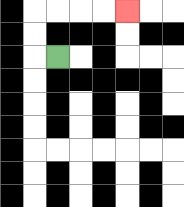{'start': '[2, 2]', 'end': '[5, 0]', 'path_directions': 'L,U,U,R,R,R,R', 'path_coordinates': '[[2, 2], [1, 2], [1, 1], [1, 0], [2, 0], [3, 0], [4, 0], [5, 0]]'}